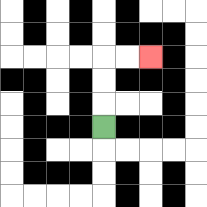{'start': '[4, 5]', 'end': '[6, 2]', 'path_directions': 'U,U,U,R,R', 'path_coordinates': '[[4, 5], [4, 4], [4, 3], [4, 2], [5, 2], [6, 2]]'}